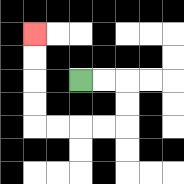{'start': '[3, 3]', 'end': '[1, 1]', 'path_directions': 'R,R,D,D,L,L,L,L,U,U,U,U', 'path_coordinates': '[[3, 3], [4, 3], [5, 3], [5, 4], [5, 5], [4, 5], [3, 5], [2, 5], [1, 5], [1, 4], [1, 3], [1, 2], [1, 1]]'}